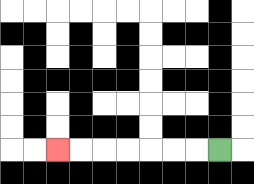{'start': '[9, 6]', 'end': '[2, 6]', 'path_directions': 'L,L,L,L,L,L,L', 'path_coordinates': '[[9, 6], [8, 6], [7, 6], [6, 6], [5, 6], [4, 6], [3, 6], [2, 6]]'}